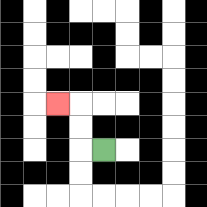{'start': '[4, 6]', 'end': '[2, 4]', 'path_directions': 'L,U,U,L', 'path_coordinates': '[[4, 6], [3, 6], [3, 5], [3, 4], [2, 4]]'}